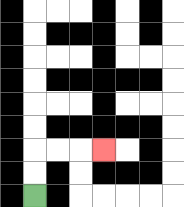{'start': '[1, 8]', 'end': '[4, 6]', 'path_directions': 'U,U,R,R,R', 'path_coordinates': '[[1, 8], [1, 7], [1, 6], [2, 6], [3, 6], [4, 6]]'}